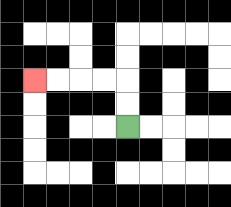{'start': '[5, 5]', 'end': '[1, 3]', 'path_directions': 'U,U,L,L,L,L', 'path_coordinates': '[[5, 5], [5, 4], [5, 3], [4, 3], [3, 3], [2, 3], [1, 3]]'}